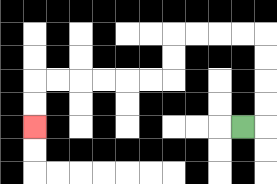{'start': '[10, 5]', 'end': '[1, 5]', 'path_directions': 'R,U,U,U,U,L,L,L,L,D,D,L,L,L,L,L,L,D,D', 'path_coordinates': '[[10, 5], [11, 5], [11, 4], [11, 3], [11, 2], [11, 1], [10, 1], [9, 1], [8, 1], [7, 1], [7, 2], [7, 3], [6, 3], [5, 3], [4, 3], [3, 3], [2, 3], [1, 3], [1, 4], [1, 5]]'}